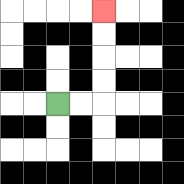{'start': '[2, 4]', 'end': '[4, 0]', 'path_directions': 'R,R,U,U,U,U', 'path_coordinates': '[[2, 4], [3, 4], [4, 4], [4, 3], [4, 2], [4, 1], [4, 0]]'}